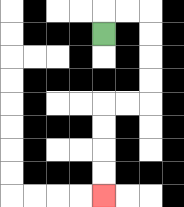{'start': '[4, 1]', 'end': '[4, 8]', 'path_directions': 'U,R,R,D,D,D,D,L,L,D,D,D,D', 'path_coordinates': '[[4, 1], [4, 0], [5, 0], [6, 0], [6, 1], [6, 2], [6, 3], [6, 4], [5, 4], [4, 4], [4, 5], [4, 6], [4, 7], [4, 8]]'}